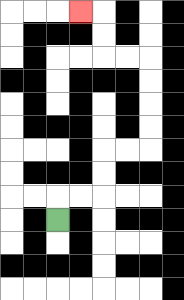{'start': '[2, 9]', 'end': '[3, 0]', 'path_directions': 'U,R,R,U,U,R,R,U,U,U,U,L,L,U,U,L', 'path_coordinates': '[[2, 9], [2, 8], [3, 8], [4, 8], [4, 7], [4, 6], [5, 6], [6, 6], [6, 5], [6, 4], [6, 3], [6, 2], [5, 2], [4, 2], [4, 1], [4, 0], [3, 0]]'}